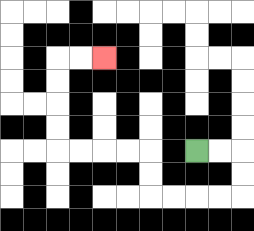{'start': '[8, 6]', 'end': '[4, 2]', 'path_directions': 'R,R,D,D,L,L,L,L,U,U,L,L,L,L,U,U,U,U,R,R', 'path_coordinates': '[[8, 6], [9, 6], [10, 6], [10, 7], [10, 8], [9, 8], [8, 8], [7, 8], [6, 8], [6, 7], [6, 6], [5, 6], [4, 6], [3, 6], [2, 6], [2, 5], [2, 4], [2, 3], [2, 2], [3, 2], [4, 2]]'}